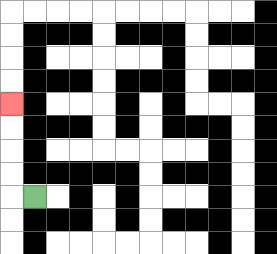{'start': '[1, 8]', 'end': '[0, 4]', 'path_directions': 'L,U,U,U,U', 'path_coordinates': '[[1, 8], [0, 8], [0, 7], [0, 6], [0, 5], [0, 4]]'}